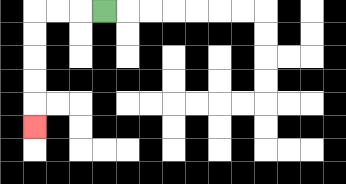{'start': '[4, 0]', 'end': '[1, 5]', 'path_directions': 'L,L,L,D,D,D,D,D', 'path_coordinates': '[[4, 0], [3, 0], [2, 0], [1, 0], [1, 1], [1, 2], [1, 3], [1, 4], [1, 5]]'}